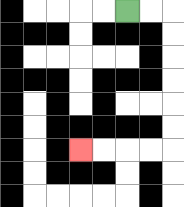{'start': '[5, 0]', 'end': '[3, 6]', 'path_directions': 'R,R,D,D,D,D,D,D,L,L,L,L', 'path_coordinates': '[[5, 0], [6, 0], [7, 0], [7, 1], [7, 2], [7, 3], [7, 4], [7, 5], [7, 6], [6, 6], [5, 6], [4, 6], [3, 6]]'}